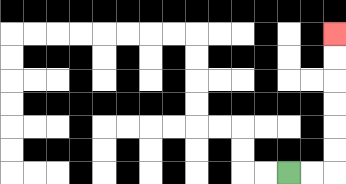{'start': '[12, 7]', 'end': '[14, 1]', 'path_directions': 'R,R,U,U,U,U,U,U', 'path_coordinates': '[[12, 7], [13, 7], [14, 7], [14, 6], [14, 5], [14, 4], [14, 3], [14, 2], [14, 1]]'}